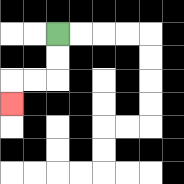{'start': '[2, 1]', 'end': '[0, 4]', 'path_directions': 'D,D,L,L,D', 'path_coordinates': '[[2, 1], [2, 2], [2, 3], [1, 3], [0, 3], [0, 4]]'}